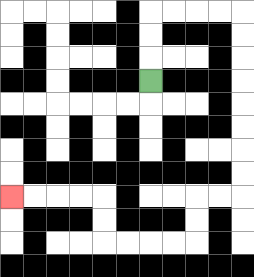{'start': '[6, 3]', 'end': '[0, 8]', 'path_directions': 'U,U,U,R,R,R,R,D,D,D,D,D,D,D,D,L,L,D,D,L,L,L,L,U,U,L,L,L,L', 'path_coordinates': '[[6, 3], [6, 2], [6, 1], [6, 0], [7, 0], [8, 0], [9, 0], [10, 0], [10, 1], [10, 2], [10, 3], [10, 4], [10, 5], [10, 6], [10, 7], [10, 8], [9, 8], [8, 8], [8, 9], [8, 10], [7, 10], [6, 10], [5, 10], [4, 10], [4, 9], [4, 8], [3, 8], [2, 8], [1, 8], [0, 8]]'}